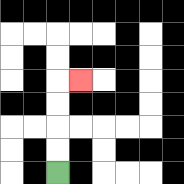{'start': '[2, 7]', 'end': '[3, 3]', 'path_directions': 'U,U,U,U,R', 'path_coordinates': '[[2, 7], [2, 6], [2, 5], [2, 4], [2, 3], [3, 3]]'}